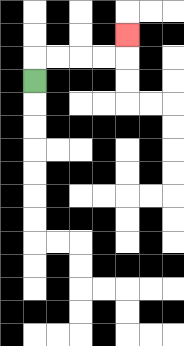{'start': '[1, 3]', 'end': '[5, 1]', 'path_directions': 'U,R,R,R,R,U', 'path_coordinates': '[[1, 3], [1, 2], [2, 2], [3, 2], [4, 2], [5, 2], [5, 1]]'}